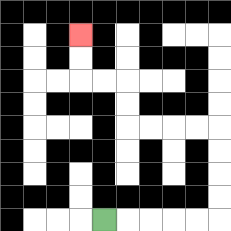{'start': '[4, 9]', 'end': '[3, 1]', 'path_directions': 'R,R,R,R,R,U,U,U,U,L,L,L,L,U,U,L,L,U,U', 'path_coordinates': '[[4, 9], [5, 9], [6, 9], [7, 9], [8, 9], [9, 9], [9, 8], [9, 7], [9, 6], [9, 5], [8, 5], [7, 5], [6, 5], [5, 5], [5, 4], [5, 3], [4, 3], [3, 3], [3, 2], [3, 1]]'}